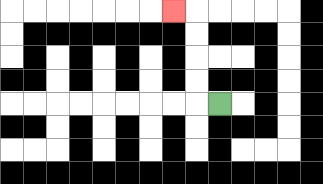{'start': '[9, 4]', 'end': '[7, 0]', 'path_directions': 'L,U,U,U,U,L', 'path_coordinates': '[[9, 4], [8, 4], [8, 3], [8, 2], [8, 1], [8, 0], [7, 0]]'}